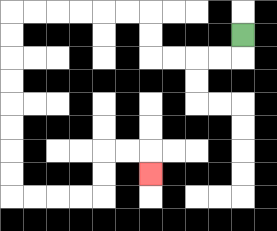{'start': '[10, 1]', 'end': '[6, 7]', 'path_directions': 'D,L,L,L,L,U,U,L,L,L,L,L,L,D,D,D,D,D,D,D,D,R,R,R,R,U,U,R,R,D', 'path_coordinates': '[[10, 1], [10, 2], [9, 2], [8, 2], [7, 2], [6, 2], [6, 1], [6, 0], [5, 0], [4, 0], [3, 0], [2, 0], [1, 0], [0, 0], [0, 1], [0, 2], [0, 3], [0, 4], [0, 5], [0, 6], [0, 7], [0, 8], [1, 8], [2, 8], [3, 8], [4, 8], [4, 7], [4, 6], [5, 6], [6, 6], [6, 7]]'}